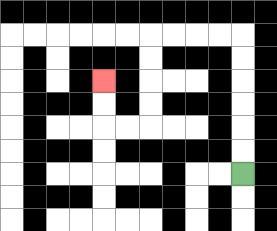{'start': '[10, 7]', 'end': '[4, 3]', 'path_directions': 'U,U,U,U,U,U,L,L,L,L,D,D,D,D,L,L,U,U', 'path_coordinates': '[[10, 7], [10, 6], [10, 5], [10, 4], [10, 3], [10, 2], [10, 1], [9, 1], [8, 1], [7, 1], [6, 1], [6, 2], [6, 3], [6, 4], [6, 5], [5, 5], [4, 5], [4, 4], [4, 3]]'}